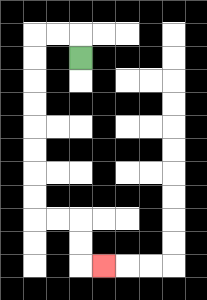{'start': '[3, 2]', 'end': '[4, 11]', 'path_directions': 'U,L,L,D,D,D,D,D,D,D,D,R,R,D,D,R', 'path_coordinates': '[[3, 2], [3, 1], [2, 1], [1, 1], [1, 2], [1, 3], [1, 4], [1, 5], [1, 6], [1, 7], [1, 8], [1, 9], [2, 9], [3, 9], [3, 10], [3, 11], [4, 11]]'}